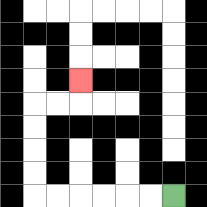{'start': '[7, 8]', 'end': '[3, 3]', 'path_directions': 'L,L,L,L,L,L,U,U,U,U,R,R,U', 'path_coordinates': '[[7, 8], [6, 8], [5, 8], [4, 8], [3, 8], [2, 8], [1, 8], [1, 7], [1, 6], [1, 5], [1, 4], [2, 4], [3, 4], [3, 3]]'}